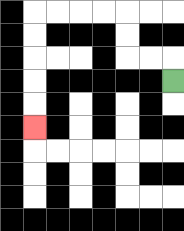{'start': '[7, 3]', 'end': '[1, 5]', 'path_directions': 'U,L,L,U,U,L,L,L,L,D,D,D,D,D', 'path_coordinates': '[[7, 3], [7, 2], [6, 2], [5, 2], [5, 1], [5, 0], [4, 0], [3, 0], [2, 0], [1, 0], [1, 1], [1, 2], [1, 3], [1, 4], [1, 5]]'}